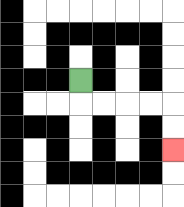{'start': '[3, 3]', 'end': '[7, 6]', 'path_directions': 'D,R,R,R,R,D,D', 'path_coordinates': '[[3, 3], [3, 4], [4, 4], [5, 4], [6, 4], [7, 4], [7, 5], [7, 6]]'}